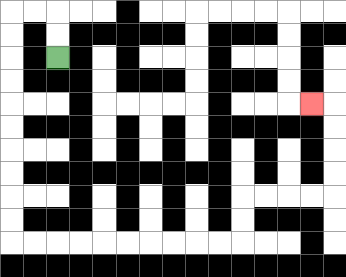{'start': '[2, 2]', 'end': '[13, 4]', 'path_directions': 'U,U,L,L,D,D,D,D,D,D,D,D,D,D,R,R,R,R,R,R,R,R,R,R,U,U,R,R,R,R,U,U,U,U,L', 'path_coordinates': '[[2, 2], [2, 1], [2, 0], [1, 0], [0, 0], [0, 1], [0, 2], [0, 3], [0, 4], [0, 5], [0, 6], [0, 7], [0, 8], [0, 9], [0, 10], [1, 10], [2, 10], [3, 10], [4, 10], [5, 10], [6, 10], [7, 10], [8, 10], [9, 10], [10, 10], [10, 9], [10, 8], [11, 8], [12, 8], [13, 8], [14, 8], [14, 7], [14, 6], [14, 5], [14, 4], [13, 4]]'}